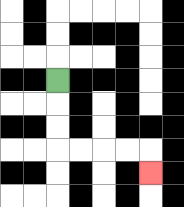{'start': '[2, 3]', 'end': '[6, 7]', 'path_directions': 'D,D,D,R,R,R,R,D', 'path_coordinates': '[[2, 3], [2, 4], [2, 5], [2, 6], [3, 6], [4, 6], [5, 6], [6, 6], [6, 7]]'}